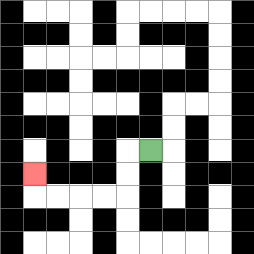{'start': '[6, 6]', 'end': '[1, 7]', 'path_directions': 'L,D,D,L,L,L,L,U', 'path_coordinates': '[[6, 6], [5, 6], [5, 7], [5, 8], [4, 8], [3, 8], [2, 8], [1, 8], [1, 7]]'}